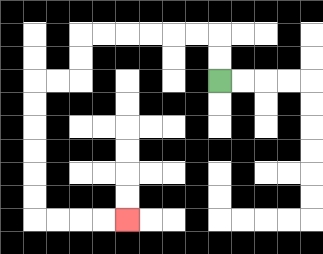{'start': '[9, 3]', 'end': '[5, 9]', 'path_directions': 'U,U,L,L,L,L,L,L,D,D,L,L,D,D,D,D,D,D,R,R,R,R', 'path_coordinates': '[[9, 3], [9, 2], [9, 1], [8, 1], [7, 1], [6, 1], [5, 1], [4, 1], [3, 1], [3, 2], [3, 3], [2, 3], [1, 3], [1, 4], [1, 5], [1, 6], [1, 7], [1, 8], [1, 9], [2, 9], [3, 9], [4, 9], [5, 9]]'}